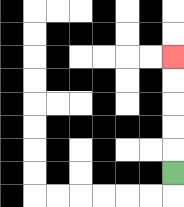{'start': '[7, 7]', 'end': '[7, 2]', 'path_directions': 'U,U,U,U,U', 'path_coordinates': '[[7, 7], [7, 6], [7, 5], [7, 4], [7, 3], [7, 2]]'}